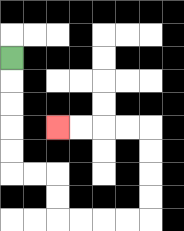{'start': '[0, 2]', 'end': '[2, 5]', 'path_directions': 'D,D,D,D,D,R,R,D,D,R,R,R,R,U,U,U,U,L,L,L,L', 'path_coordinates': '[[0, 2], [0, 3], [0, 4], [0, 5], [0, 6], [0, 7], [1, 7], [2, 7], [2, 8], [2, 9], [3, 9], [4, 9], [5, 9], [6, 9], [6, 8], [6, 7], [6, 6], [6, 5], [5, 5], [4, 5], [3, 5], [2, 5]]'}